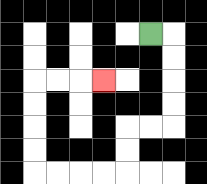{'start': '[6, 1]', 'end': '[4, 3]', 'path_directions': 'R,D,D,D,D,L,L,D,D,L,L,L,L,U,U,U,U,R,R,R', 'path_coordinates': '[[6, 1], [7, 1], [7, 2], [7, 3], [7, 4], [7, 5], [6, 5], [5, 5], [5, 6], [5, 7], [4, 7], [3, 7], [2, 7], [1, 7], [1, 6], [1, 5], [1, 4], [1, 3], [2, 3], [3, 3], [4, 3]]'}